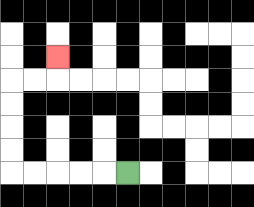{'start': '[5, 7]', 'end': '[2, 2]', 'path_directions': 'L,L,L,L,L,U,U,U,U,R,R,U', 'path_coordinates': '[[5, 7], [4, 7], [3, 7], [2, 7], [1, 7], [0, 7], [0, 6], [0, 5], [0, 4], [0, 3], [1, 3], [2, 3], [2, 2]]'}